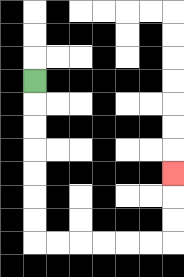{'start': '[1, 3]', 'end': '[7, 7]', 'path_directions': 'D,D,D,D,D,D,D,R,R,R,R,R,R,U,U,U', 'path_coordinates': '[[1, 3], [1, 4], [1, 5], [1, 6], [1, 7], [1, 8], [1, 9], [1, 10], [2, 10], [3, 10], [4, 10], [5, 10], [6, 10], [7, 10], [7, 9], [7, 8], [7, 7]]'}